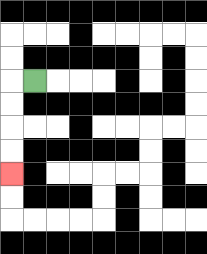{'start': '[1, 3]', 'end': '[0, 7]', 'path_directions': 'L,D,D,D,D', 'path_coordinates': '[[1, 3], [0, 3], [0, 4], [0, 5], [0, 6], [0, 7]]'}